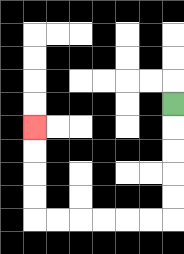{'start': '[7, 4]', 'end': '[1, 5]', 'path_directions': 'D,D,D,D,D,L,L,L,L,L,L,U,U,U,U', 'path_coordinates': '[[7, 4], [7, 5], [7, 6], [7, 7], [7, 8], [7, 9], [6, 9], [5, 9], [4, 9], [3, 9], [2, 9], [1, 9], [1, 8], [1, 7], [1, 6], [1, 5]]'}